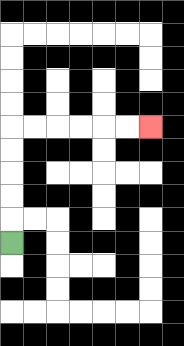{'start': '[0, 10]', 'end': '[6, 5]', 'path_directions': 'U,U,U,U,U,R,R,R,R,R,R', 'path_coordinates': '[[0, 10], [0, 9], [0, 8], [0, 7], [0, 6], [0, 5], [1, 5], [2, 5], [3, 5], [4, 5], [5, 5], [6, 5]]'}